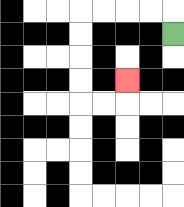{'start': '[7, 1]', 'end': '[5, 3]', 'path_directions': 'U,L,L,L,L,D,D,D,D,R,R,U', 'path_coordinates': '[[7, 1], [7, 0], [6, 0], [5, 0], [4, 0], [3, 0], [3, 1], [3, 2], [3, 3], [3, 4], [4, 4], [5, 4], [5, 3]]'}